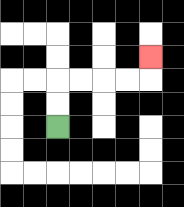{'start': '[2, 5]', 'end': '[6, 2]', 'path_directions': 'U,U,R,R,R,R,U', 'path_coordinates': '[[2, 5], [2, 4], [2, 3], [3, 3], [4, 3], [5, 3], [6, 3], [6, 2]]'}